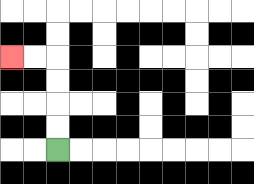{'start': '[2, 6]', 'end': '[0, 2]', 'path_directions': 'U,U,U,U,L,L', 'path_coordinates': '[[2, 6], [2, 5], [2, 4], [2, 3], [2, 2], [1, 2], [0, 2]]'}